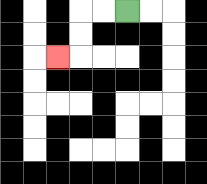{'start': '[5, 0]', 'end': '[2, 2]', 'path_directions': 'L,L,D,D,L', 'path_coordinates': '[[5, 0], [4, 0], [3, 0], [3, 1], [3, 2], [2, 2]]'}